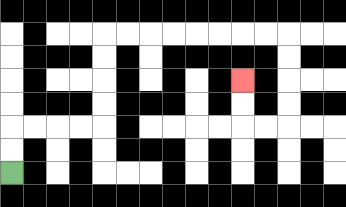{'start': '[0, 7]', 'end': '[10, 3]', 'path_directions': 'U,U,R,R,R,R,U,U,U,U,R,R,R,R,R,R,R,R,D,D,D,D,L,L,U,U', 'path_coordinates': '[[0, 7], [0, 6], [0, 5], [1, 5], [2, 5], [3, 5], [4, 5], [4, 4], [4, 3], [4, 2], [4, 1], [5, 1], [6, 1], [7, 1], [8, 1], [9, 1], [10, 1], [11, 1], [12, 1], [12, 2], [12, 3], [12, 4], [12, 5], [11, 5], [10, 5], [10, 4], [10, 3]]'}